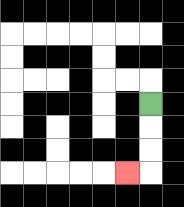{'start': '[6, 4]', 'end': '[5, 7]', 'path_directions': 'D,D,D,L', 'path_coordinates': '[[6, 4], [6, 5], [6, 6], [6, 7], [5, 7]]'}